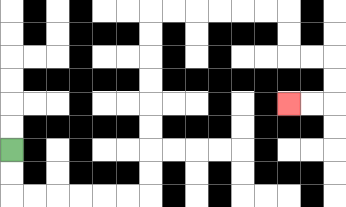{'start': '[0, 6]', 'end': '[12, 4]', 'path_directions': 'D,D,R,R,R,R,R,R,U,U,U,U,U,U,U,U,R,R,R,R,R,R,D,D,R,R,D,D,L,L', 'path_coordinates': '[[0, 6], [0, 7], [0, 8], [1, 8], [2, 8], [3, 8], [4, 8], [5, 8], [6, 8], [6, 7], [6, 6], [6, 5], [6, 4], [6, 3], [6, 2], [6, 1], [6, 0], [7, 0], [8, 0], [9, 0], [10, 0], [11, 0], [12, 0], [12, 1], [12, 2], [13, 2], [14, 2], [14, 3], [14, 4], [13, 4], [12, 4]]'}